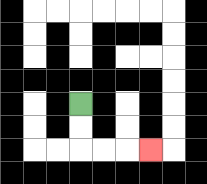{'start': '[3, 4]', 'end': '[6, 6]', 'path_directions': 'D,D,R,R,R', 'path_coordinates': '[[3, 4], [3, 5], [3, 6], [4, 6], [5, 6], [6, 6]]'}